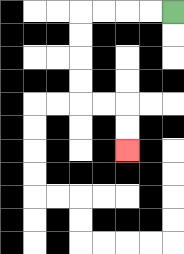{'start': '[7, 0]', 'end': '[5, 6]', 'path_directions': 'L,L,L,L,D,D,D,D,R,R,D,D', 'path_coordinates': '[[7, 0], [6, 0], [5, 0], [4, 0], [3, 0], [3, 1], [3, 2], [3, 3], [3, 4], [4, 4], [5, 4], [5, 5], [5, 6]]'}